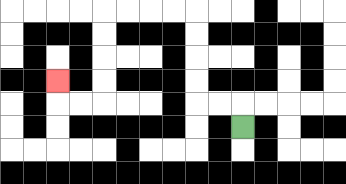{'start': '[10, 5]', 'end': '[2, 3]', 'path_directions': 'U,L,L,U,U,U,U,L,L,L,L,D,D,D,D,L,L,U', 'path_coordinates': '[[10, 5], [10, 4], [9, 4], [8, 4], [8, 3], [8, 2], [8, 1], [8, 0], [7, 0], [6, 0], [5, 0], [4, 0], [4, 1], [4, 2], [4, 3], [4, 4], [3, 4], [2, 4], [2, 3]]'}